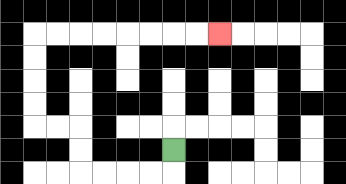{'start': '[7, 6]', 'end': '[9, 1]', 'path_directions': 'D,L,L,L,L,U,U,L,L,U,U,U,U,R,R,R,R,R,R,R,R', 'path_coordinates': '[[7, 6], [7, 7], [6, 7], [5, 7], [4, 7], [3, 7], [3, 6], [3, 5], [2, 5], [1, 5], [1, 4], [1, 3], [1, 2], [1, 1], [2, 1], [3, 1], [4, 1], [5, 1], [6, 1], [7, 1], [8, 1], [9, 1]]'}